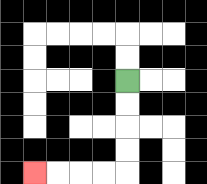{'start': '[5, 3]', 'end': '[1, 7]', 'path_directions': 'D,D,D,D,L,L,L,L', 'path_coordinates': '[[5, 3], [5, 4], [5, 5], [5, 6], [5, 7], [4, 7], [3, 7], [2, 7], [1, 7]]'}